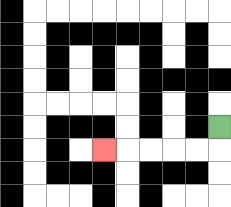{'start': '[9, 5]', 'end': '[4, 6]', 'path_directions': 'D,L,L,L,L,L', 'path_coordinates': '[[9, 5], [9, 6], [8, 6], [7, 6], [6, 6], [5, 6], [4, 6]]'}